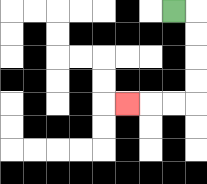{'start': '[7, 0]', 'end': '[5, 4]', 'path_directions': 'R,D,D,D,D,L,L,L', 'path_coordinates': '[[7, 0], [8, 0], [8, 1], [8, 2], [8, 3], [8, 4], [7, 4], [6, 4], [5, 4]]'}